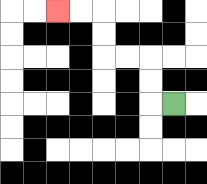{'start': '[7, 4]', 'end': '[2, 0]', 'path_directions': 'L,U,U,L,L,U,U,L,L', 'path_coordinates': '[[7, 4], [6, 4], [6, 3], [6, 2], [5, 2], [4, 2], [4, 1], [4, 0], [3, 0], [2, 0]]'}